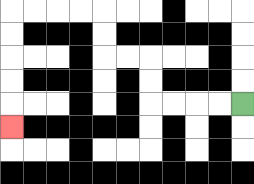{'start': '[10, 4]', 'end': '[0, 5]', 'path_directions': 'L,L,L,L,U,U,L,L,U,U,L,L,L,L,D,D,D,D,D', 'path_coordinates': '[[10, 4], [9, 4], [8, 4], [7, 4], [6, 4], [6, 3], [6, 2], [5, 2], [4, 2], [4, 1], [4, 0], [3, 0], [2, 0], [1, 0], [0, 0], [0, 1], [0, 2], [0, 3], [0, 4], [0, 5]]'}